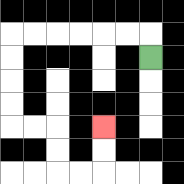{'start': '[6, 2]', 'end': '[4, 5]', 'path_directions': 'U,L,L,L,L,L,L,D,D,D,D,R,R,D,D,R,R,U,U', 'path_coordinates': '[[6, 2], [6, 1], [5, 1], [4, 1], [3, 1], [2, 1], [1, 1], [0, 1], [0, 2], [0, 3], [0, 4], [0, 5], [1, 5], [2, 5], [2, 6], [2, 7], [3, 7], [4, 7], [4, 6], [4, 5]]'}